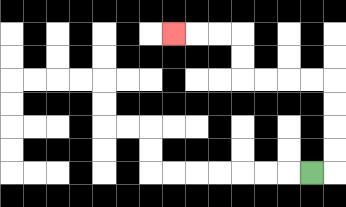{'start': '[13, 7]', 'end': '[7, 1]', 'path_directions': 'R,U,U,U,U,L,L,L,L,U,U,L,L,L', 'path_coordinates': '[[13, 7], [14, 7], [14, 6], [14, 5], [14, 4], [14, 3], [13, 3], [12, 3], [11, 3], [10, 3], [10, 2], [10, 1], [9, 1], [8, 1], [7, 1]]'}